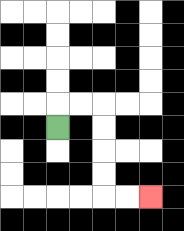{'start': '[2, 5]', 'end': '[6, 8]', 'path_directions': 'U,R,R,D,D,D,D,R,R', 'path_coordinates': '[[2, 5], [2, 4], [3, 4], [4, 4], [4, 5], [4, 6], [4, 7], [4, 8], [5, 8], [6, 8]]'}